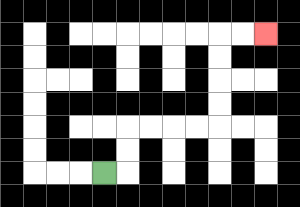{'start': '[4, 7]', 'end': '[11, 1]', 'path_directions': 'R,U,U,R,R,R,R,U,U,U,U,R,R', 'path_coordinates': '[[4, 7], [5, 7], [5, 6], [5, 5], [6, 5], [7, 5], [8, 5], [9, 5], [9, 4], [9, 3], [9, 2], [9, 1], [10, 1], [11, 1]]'}